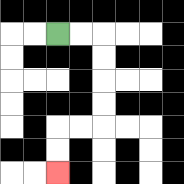{'start': '[2, 1]', 'end': '[2, 7]', 'path_directions': 'R,R,D,D,D,D,L,L,D,D', 'path_coordinates': '[[2, 1], [3, 1], [4, 1], [4, 2], [4, 3], [4, 4], [4, 5], [3, 5], [2, 5], [2, 6], [2, 7]]'}